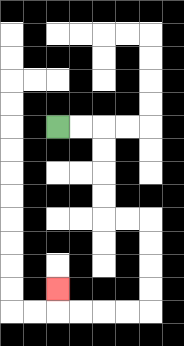{'start': '[2, 5]', 'end': '[2, 12]', 'path_directions': 'R,R,D,D,D,D,R,R,D,D,D,D,L,L,L,L,U', 'path_coordinates': '[[2, 5], [3, 5], [4, 5], [4, 6], [4, 7], [4, 8], [4, 9], [5, 9], [6, 9], [6, 10], [6, 11], [6, 12], [6, 13], [5, 13], [4, 13], [3, 13], [2, 13], [2, 12]]'}